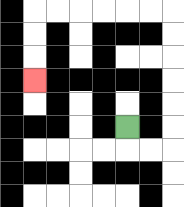{'start': '[5, 5]', 'end': '[1, 3]', 'path_directions': 'D,R,R,U,U,U,U,U,U,L,L,L,L,L,L,D,D,D', 'path_coordinates': '[[5, 5], [5, 6], [6, 6], [7, 6], [7, 5], [7, 4], [7, 3], [7, 2], [7, 1], [7, 0], [6, 0], [5, 0], [4, 0], [3, 0], [2, 0], [1, 0], [1, 1], [1, 2], [1, 3]]'}